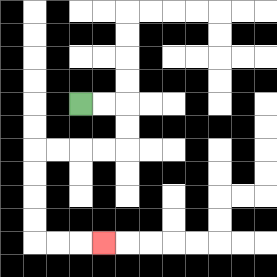{'start': '[3, 4]', 'end': '[4, 10]', 'path_directions': 'R,R,D,D,L,L,L,L,D,D,D,D,R,R,R', 'path_coordinates': '[[3, 4], [4, 4], [5, 4], [5, 5], [5, 6], [4, 6], [3, 6], [2, 6], [1, 6], [1, 7], [1, 8], [1, 9], [1, 10], [2, 10], [3, 10], [4, 10]]'}